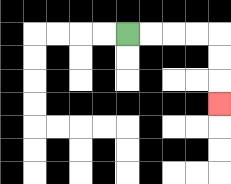{'start': '[5, 1]', 'end': '[9, 4]', 'path_directions': 'R,R,R,R,D,D,D', 'path_coordinates': '[[5, 1], [6, 1], [7, 1], [8, 1], [9, 1], [9, 2], [9, 3], [9, 4]]'}